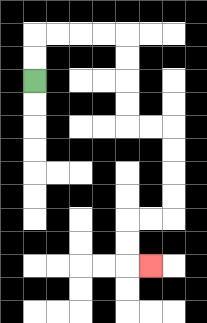{'start': '[1, 3]', 'end': '[6, 11]', 'path_directions': 'U,U,R,R,R,R,D,D,D,D,R,R,D,D,D,D,L,L,D,D,R', 'path_coordinates': '[[1, 3], [1, 2], [1, 1], [2, 1], [3, 1], [4, 1], [5, 1], [5, 2], [5, 3], [5, 4], [5, 5], [6, 5], [7, 5], [7, 6], [7, 7], [7, 8], [7, 9], [6, 9], [5, 9], [5, 10], [5, 11], [6, 11]]'}